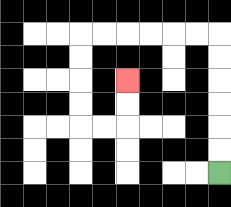{'start': '[9, 7]', 'end': '[5, 3]', 'path_directions': 'U,U,U,U,U,U,L,L,L,L,L,L,D,D,D,D,R,R,U,U', 'path_coordinates': '[[9, 7], [9, 6], [9, 5], [9, 4], [9, 3], [9, 2], [9, 1], [8, 1], [7, 1], [6, 1], [5, 1], [4, 1], [3, 1], [3, 2], [3, 3], [3, 4], [3, 5], [4, 5], [5, 5], [5, 4], [5, 3]]'}